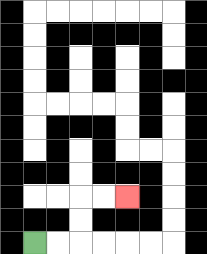{'start': '[1, 10]', 'end': '[5, 8]', 'path_directions': 'R,R,U,U,R,R', 'path_coordinates': '[[1, 10], [2, 10], [3, 10], [3, 9], [3, 8], [4, 8], [5, 8]]'}